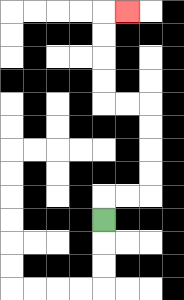{'start': '[4, 9]', 'end': '[5, 0]', 'path_directions': 'U,R,R,U,U,U,U,L,L,U,U,U,U,R', 'path_coordinates': '[[4, 9], [4, 8], [5, 8], [6, 8], [6, 7], [6, 6], [6, 5], [6, 4], [5, 4], [4, 4], [4, 3], [4, 2], [4, 1], [4, 0], [5, 0]]'}